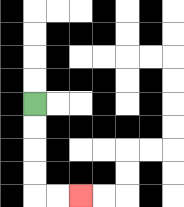{'start': '[1, 4]', 'end': '[3, 8]', 'path_directions': 'D,D,D,D,R,R', 'path_coordinates': '[[1, 4], [1, 5], [1, 6], [1, 7], [1, 8], [2, 8], [3, 8]]'}